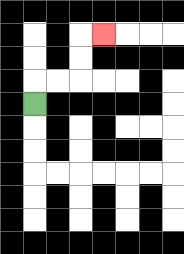{'start': '[1, 4]', 'end': '[4, 1]', 'path_directions': 'U,R,R,U,U,R', 'path_coordinates': '[[1, 4], [1, 3], [2, 3], [3, 3], [3, 2], [3, 1], [4, 1]]'}